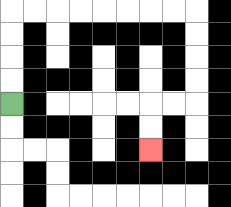{'start': '[0, 4]', 'end': '[6, 6]', 'path_directions': 'U,U,U,U,R,R,R,R,R,R,R,R,D,D,D,D,L,L,D,D', 'path_coordinates': '[[0, 4], [0, 3], [0, 2], [0, 1], [0, 0], [1, 0], [2, 0], [3, 0], [4, 0], [5, 0], [6, 0], [7, 0], [8, 0], [8, 1], [8, 2], [8, 3], [8, 4], [7, 4], [6, 4], [6, 5], [6, 6]]'}